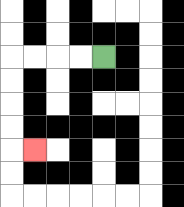{'start': '[4, 2]', 'end': '[1, 6]', 'path_directions': 'L,L,L,L,D,D,D,D,R', 'path_coordinates': '[[4, 2], [3, 2], [2, 2], [1, 2], [0, 2], [0, 3], [0, 4], [0, 5], [0, 6], [1, 6]]'}